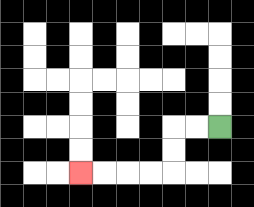{'start': '[9, 5]', 'end': '[3, 7]', 'path_directions': 'L,L,D,D,L,L,L,L', 'path_coordinates': '[[9, 5], [8, 5], [7, 5], [7, 6], [7, 7], [6, 7], [5, 7], [4, 7], [3, 7]]'}